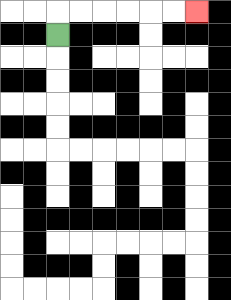{'start': '[2, 1]', 'end': '[8, 0]', 'path_directions': 'U,R,R,R,R,R,R', 'path_coordinates': '[[2, 1], [2, 0], [3, 0], [4, 0], [5, 0], [6, 0], [7, 0], [8, 0]]'}